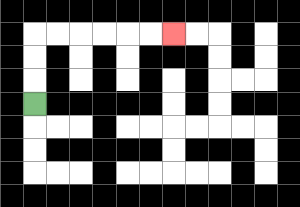{'start': '[1, 4]', 'end': '[7, 1]', 'path_directions': 'U,U,U,R,R,R,R,R,R', 'path_coordinates': '[[1, 4], [1, 3], [1, 2], [1, 1], [2, 1], [3, 1], [4, 1], [5, 1], [6, 1], [7, 1]]'}